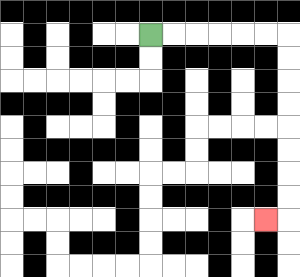{'start': '[6, 1]', 'end': '[11, 9]', 'path_directions': 'R,R,R,R,R,R,D,D,D,D,D,D,D,D,L', 'path_coordinates': '[[6, 1], [7, 1], [8, 1], [9, 1], [10, 1], [11, 1], [12, 1], [12, 2], [12, 3], [12, 4], [12, 5], [12, 6], [12, 7], [12, 8], [12, 9], [11, 9]]'}